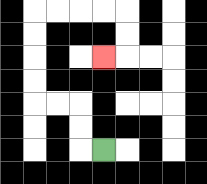{'start': '[4, 6]', 'end': '[4, 2]', 'path_directions': 'L,U,U,L,L,U,U,U,U,R,R,R,R,D,D,L', 'path_coordinates': '[[4, 6], [3, 6], [3, 5], [3, 4], [2, 4], [1, 4], [1, 3], [1, 2], [1, 1], [1, 0], [2, 0], [3, 0], [4, 0], [5, 0], [5, 1], [5, 2], [4, 2]]'}